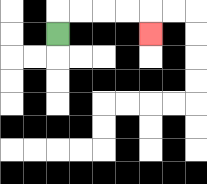{'start': '[2, 1]', 'end': '[6, 1]', 'path_directions': 'U,R,R,R,R,D', 'path_coordinates': '[[2, 1], [2, 0], [3, 0], [4, 0], [5, 0], [6, 0], [6, 1]]'}